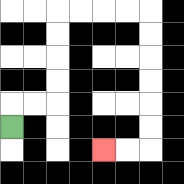{'start': '[0, 5]', 'end': '[4, 6]', 'path_directions': 'U,R,R,U,U,U,U,R,R,R,R,D,D,D,D,D,D,L,L', 'path_coordinates': '[[0, 5], [0, 4], [1, 4], [2, 4], [2, 3], [2, 2], [2, 1], [2, 0], [3, 0], [4, 0], [5, 0], [6, 0], [6, 1], [6, 2], [6, 3], [6, 4], [6, 5], [6, 6], [5, 6], [4, 6]]'}